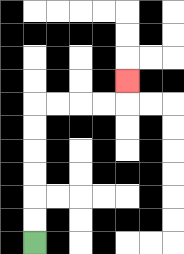{'start': '[1, 10]', 'end': '[5, 3]', 'path_directions': 'U,U,U,U,U,U,R,R,R,R,U', 'path_coordinates': '[[1, 10], [1, 9], [1, 8], [1, 7], [1, 6], [1, 5], [1, 4], [2, 4], [3, 4], [4, 4], [5, 4], [5, 3]]'}